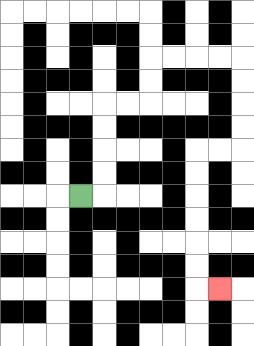{'start': '[3, 8]', 'end': '[9, 12]', 'path_directions': 'R,U,U,U,U,R,R,U,U,R,R,R,R,D,D,D,D,L,L,D,D,D,D,D,D,R', 'path_coordinates': '[[3, 8], [4, 8], [4, 7], [4, 6], [4, 5], [4, 4], [5, 4], [6, 4], [6, 3], [6, 2], [7, 2], [8, 2], [9, 2], [10, 2], [10, 3], [10, 4], [10, 5], [10, 6], [9, 6], [8, 6], [8, 7], [8, 8], [8, 9], [8, 10], [8, 11], [8, 12], [9, 12]]'}